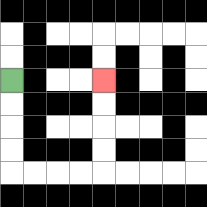{'start': '[0, 3]', 'end': '[4, 3]', 'path_directions': 'D,D,D,D,R,R,R,R,U,U,U,U', 'path_coordinates': '[[0, 3], [0, 4], [0, 5], [0, 6], [0, 7], [1, 7], [2, 7], [3, 7], [4, 7], [4, 6], [4, 5], [4, 4], [4, 3]]'}